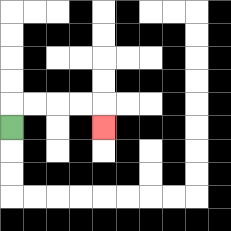{'start': '[0, 5]', 'end': '[4, 5]', 'path_directions': 'U,R,R,R,R,D', 'path_coordinates': '[[0, 5], [0, 4], [1, 4], [2, 4], [3, 4], [4, 4], [4, 5]]'}